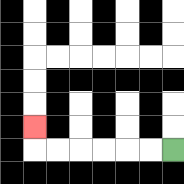{'start': '[7, 6]', 'end': '[1, 5]', 'path_directions': 'L,L,L,L,L,L,U', 'path_coordinates': '[[7, 6], [6, 6], [5, 6], [4, 6], [3, 6], [2, 6], [1, 6], [1, 5]]'}